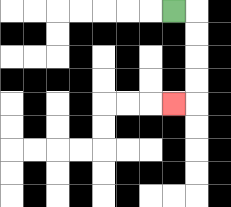{'start': '[7, 0]', 'end': '[7, 4]', 'path_directions': 'R,D,D,D,D,L', 'path_coordinates': '[[7, 0], [8, 0], [8, 1], [8, 2], [8, 3], [8, 4], [7, 4]]'}